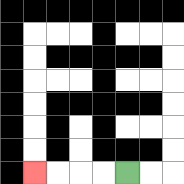{'start': '[5, 7]', 'end': '[1, 7]', 'path_directions': 'L,L,L,L', 'path_coordinates': '[[5, 7], [4, 7], [3, 7], [2, 7], [1, 7]]'}